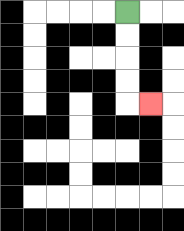{'start': '[5, 0]', 'end': '[6, 4]', 'path_directions': 'D,D,D,D,R', 'path_coordinates': '[[5, 0], [5, 1], [5, 2], [5, 3], [5, 4], [6, 4]]'}